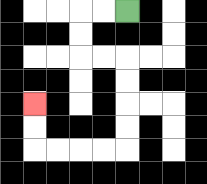{'start': '[5, 0]', 'end': '[1, 4]', 'path_directions': 'L,L,D,D,R,R,D,D,D,D,L,L,L,L,U,U', 'path_coordinates': '[[5, 0], [4, 0], [3, 0], [3, 1], [3, 2], [4, 2], [5, 2], [5, 3], [5, 4], [5, 5], [5, 6], [4, 6], [3, 6], [2, 6], [1, 6], [1, 5], [1, 4]]'}